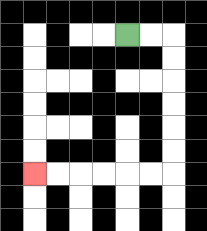{'start': '[5, 1]', 'end': '[1, 7]', 'path_directions': 'R,R,D,D,D,D,D,D,L,L,L,L,L,L', 'path_coordinates': '[[5, 1], [6, 1], [7, 1], [7, 2], [7, 3], [7, 4], [7, 5], [7, 6], [7, 7], [6, 7], [5, 7], [4, 7], [3, 7], [2, 7], [1, 7]]'}